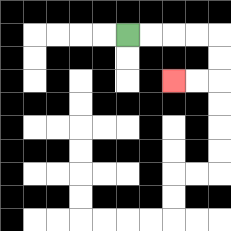{'start': '[5, 1]', 'end': '[7, 3]', 'path_directions': 'R,R,R,R,D,D,L,L', 'path_coordinates': '[[5, 1], [6, 1], [7, 1], [8, 1], [9, 1], [9, 2], [9, 3], [8, 3], [7, 3]]'}